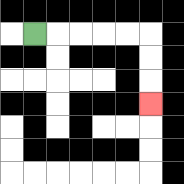{'start': '[1, 1]', 'end': '[6, 4]', 'path_directions': 'R,R,R,R,R,D,D,D', 'path_coordinates': '[[1, 1], [2, 1], [3, 1], [4, 1], [5, 1], [6, 1], [6, 2], [6, 3], [6, 4]]'}